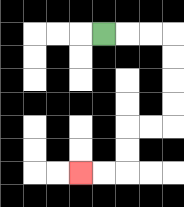{'start': '[4, 1]', 'end': '[3, 7]', 'path_directions': 'R,R,R,D,D,D,D,L,L,D,D,L,L', 'path_coordinates': '[[4, 1], [5, 1], [6, 1], [7, 1], [7, 2], [7, 3], [7, 4], [7, 5], [6, 5], [5, 5], [5, 6], [5, 7], [4, 7], [3, 7]]'}